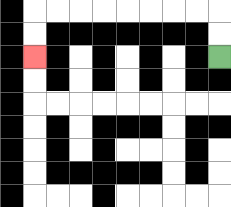{'start': '[9, 2]', 'end': '[1, 2]', 'path_directions': 'U,U,L,L,L,L,L,L,L,L,D,D', 'path_coordinates': '[[9, 2], [9, 1], [9, 0], [8, 0], [7, 0], [6, 0], [5, 0], [4, 0], [3, 0], [2, 0], [1, 0], [1, 1], [1, 2]]'}